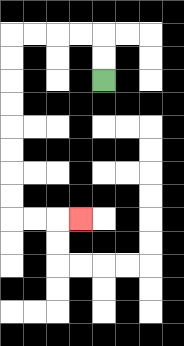{'start': '[4, 3]', 'end': '[3, 9]', 'path_directions': 'U,U,L,L,L,L,D,D,D,D,D,D,D,D,R,R,R', 'path_coordinates': '[[4, 3], [4, 2], [4, 1], [3, 1], [2, 1], [1, 1], [0, 1], [0, 2], [0, 3], [0, 4], [0, 5], [0, 6], [0, 7], [0, 8], [0, 9], [1, 9], [2, 9], [3, 9]]'}